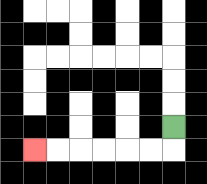{'start': '[7, 5]', 'end': '[1, 6]', 'path_directions': 'D,L,L,L,L,L,L', 'path_coordinates': '[[7, 5], [7, 6], [6, 6], [5, 6], [4, 6], [3, 6], [2, 6], [1, 6]]'}